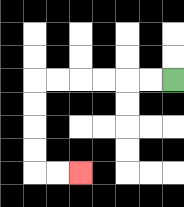{'start': '[7, 3]', 'end': '[3, 7]', 'path_directions': 'L,L,L,L,L,L,D,D,D,D,R,R', 'path_coordinates': '[[7, 3], [6, 3], [5, 3], [4, 3], [3, 3], [2, 3], [1, 3], [1, 4], [1, 5], [1, 6], [1, 7], [2, 7], [3, 7]]'}